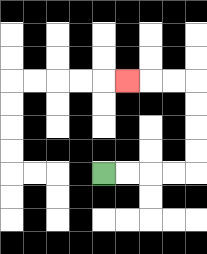{'start': '[4, 7]', 'end': '[5, 3]', 'path_directions': 'R,R,R,R,U,U,U,U,L,L,L', 'path_coordinates': '[[4, 7], [5, 7], [6, 7], [7, 7], [8, 7], [8, 6], [8, 5], [8, 4], [8, 3], [7, 3], [6, 3], [5, 3]]'}